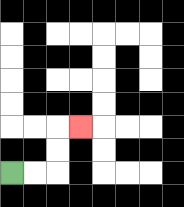{'start': '[0, 7]', 'end': '[3, 5]', 'path_directions': 'R,R,U,U,R', 'path_coordinates': '[[0, 7], [1, 7], [2, 7], [2, 6], [2, 5], [3, 5]]'}